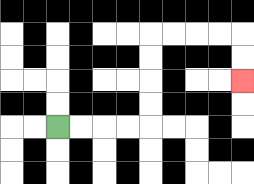{'start': '[2, 5]', 'end': '[10, 3]', 'path_directions': 'R,R,R,R,U,U,U,U,R,R,R,R,D,D', 'path_coordinates': '[[2, 5], [3, 5], [4, 5], [5, 5], [6, 5], [6, 4], [6, 3], [6, 2], [6, 1], [7, 1], [8, 1], [9, 1], [10, 1], [10, 2], [10, 3]]'}